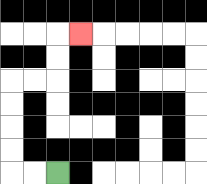{'start': '[2, 7]', 'end': '[3, 1]', 'path_directions': 'L,L,U,U,U,U,R,R,U,U,R', 'path_coordinates': '[[2, 7], [1, 7], [0, 7], [0, 6], [0, 5], [0, 4], [0, 3], [1, 3], [2, 3], [2, 2], [2, 1], [3, 1]]'}